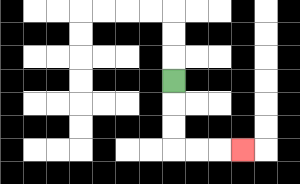{'start': '[7, 3]', 'end': '[10, 6]', 'path_directions': 'D,D,D,R,R,R', 'path_coordinates': '[[7, 3], [7, 4], [7, 5], [7, 6], [8, 6], [9, 6], [10, 6]]'}